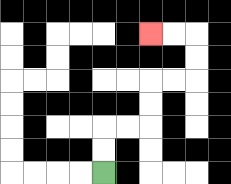{'start': '[4, 7]', 'end': '[6, 1]', 'path_directions': 'U,U,R,R,U,U,R,R,U,U,L,L', 'path_coordinates': '[[4, 7], [4, 6], [4, 5], [5, 5], [6, 5], [6, 4], [6, 3], [7, 3], [8, 3], [8, 2], [8, 1], [7, 1], [6, 1]]'}